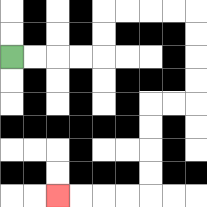{'start': '[0, 2]', 'end': '[2, 8]', 'path_directions': 'R,R,R,R,U,U,R,R,R,R,D,D,D,D,L,L,D,D,D,D,L,L,L,L', 'path_coordinates': '[[0, 2], [1, 2], [2, 2], [3, 2], [4, 2], [4, 1], [4, 0], [5, 0], [6, 0], [7, 0], [8, 0], [8, 1], [8, 2], [8, 3], [8, 4], [7, 4], [6, 4], [6, 5], [6, 6], [6, 7], [6, 8], [5, 8], [4, 8], [3, 8], [2, 8]]'}